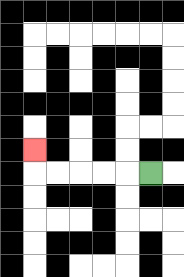{'start': '[6, 7]', 'end': '[1, 6]', 'path_directions': 'L,L,L,L,L,U', 'path_coordinates': '[[6, 7], [5, 7], [4, 7], [3, 7], [2, 7], [1, 7], [1, 6]]'}